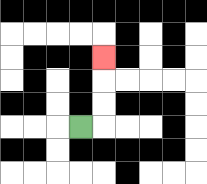{'start': '[3, 5]', 'end': '[4, 2]', 'path_directions': 'R,U,U,U', 'path_coordinates': '[[3, 5], [4, 5], [4, 4], [4, 3], [4, 2]]'}